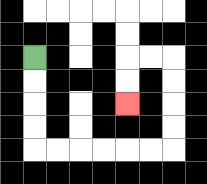{'start': '[1, 2]', 'end': '[5, 4]', 'path_directions': 'D,D,D,D,R,R,R,R,R,R,U,U,U,U,L,L,D,D', 'path_coordinates': '[[1, 2], [1, 3], [1, 4], [1, 5], [1, 6], [2, 6], [3, 6], [4, 6], [5, 6], [6, 6], [7, 6], [7, 5], [7, 4], [7, 3], [7, 2], [6, 2], [5, 2], [5, 3], [5, 4]]'}